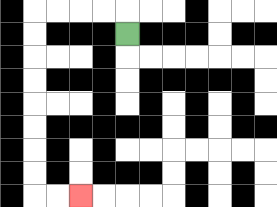{'start': '[5, 1]', 'end': '[3, 8]', 'path_directions': 'U,L,L,L,L,D,D,D,D,D,D,D,D,R,R', 'path_coordinates': '[[5, 1], [5, 0], [4, 0], [3, 0], [2, 0], [1, 0], [1, 1], [1, 2], [1, 3], [1, 4], [1, 5], [1, 6], [1, 7], [1, 8], [2, 8], [3, 8]]'}